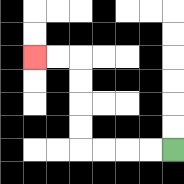{'start': '[7, 6]', 'end': '[1, 2]', 'path_directions': 'L,L,L,L,U,U,U,U,L,L', 'path_coordinates': '[[7, 6], [6, 6], [5, 6], [4, 6], [3, 6], [3, 5], [3, 4], [3, 3], [3, 2], [2, 2], [1, 2]]'}